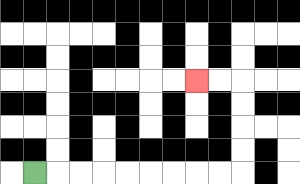{'start': '[1, 7]', 'end': '[8, 3]', 'path_directions': 'R,R,R,R,R,R,R,R,R,U,U,U,U,L,L', 'path_coordinates': '[[1, 7], [2, 7], [3, 7], [4, 7], [5, 7], [6, 7], [7, 7], [8, 7], [9, 7], [10, 7], [10, 6], [10, 5], [10, 4], [10, 3], [9, 3], [8, 3]]'}